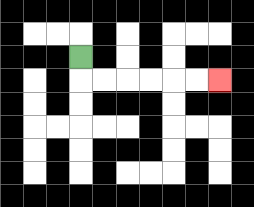{'start': '[3, 2]', 'end': '[9, 3]', 'path_directions': 'D,R,R,R,R,R,R', 'path_coordinates': '[[3, 2], [3, 3], [4, 3], [5, 3], [6, 3], [7, 3], [8, 3], [9, 3]]'}